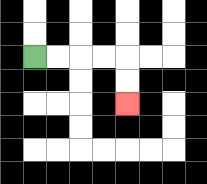{'start': '[1, 2]', 'end': '[5, 4]', 'path_directions': 'R,R,R,R,D,D', 'path_coordinates': '[[1, 2], [2, 2], [3, 2], [4, 2], [5, 2], [5, 3], [5, 4]]'}